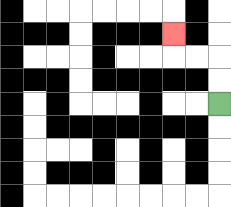{'start': '[9, 4]', 'end': '[7, 1]', 'path_directions': 'U,U,L,L,U', 'path_coordinates': '[[9, 4], [9, 3], [9, 2], [8, 2], [7, 2], [7, 1]]'}